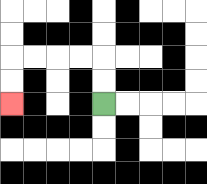{'start': '[4, 4]', 'end': '[0, 4]', 'path_directions': 'U,U,L,L,L,L,D,D', 'path_coordinates': '[[4, 4], [4, 3], [4, 2], [3, 2], [2, 2], [1, 2], [0, 2], [0, 3], [0, 4]]'}